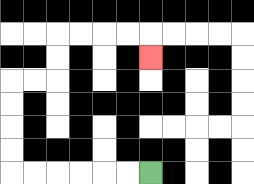{'start': '[6, 7]', 'end': '[6, 2]', 'path_directions': 'L,L,L,L,L,L,U,U,U,U,R,R,U,U,R,R,R,R,D', 'path_coordinates': '[[6, 7], [5, 7], [4, 7], [3, 7], [2, 7], [1, 7], [0, 7], [0, 6], [0, 5], [0, 4], [0, 3], [1, 3], [2, 3], [2, 2], [2, 1], [3, 1], [4, 1], [5, 1], [6, 1], [6, 2]]'}